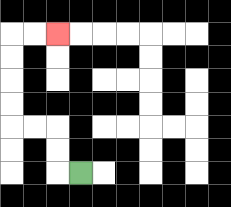{'start': '[3, 7]', 'end': '[2, 1]', 'path_directions': 'L,U,U,L,L,U,U,U,U,R,R', 'path_coordinates': '[[3, 7], [2, 7], [2, 6], [2, 5], [1, 5], [0, 5], [0, 4], [0, 3], [0, 2], [0, 1], [1, 1], [2, 1]]'}